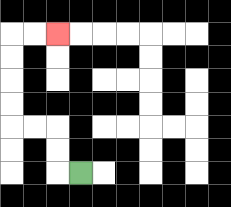{'start': '[3, 7]', 'end': '[2, 1]', 'path_directions': 'L,U,U,L,L,U,U,U,U,R,R', 'path_coordinates': '[[3, 7], [2, 7], [2, 6], [2, 5], [1, 5], [0, 5], [0, 4], [0, 3], [0, 2], [0, 1], [1, 1], [2, 1]]'}